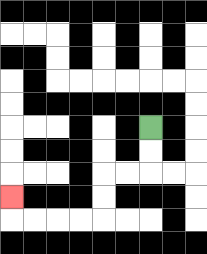{'start': '[6, 5]', 'end': '[0, 8]', 'path_directions': 'D,D,L,L,D,D,L,L,L,L,U', 'path_coordinates': '[[6, 5], [6, 6], [6, 7], [5, 7], [4, 7], [4, 8], [4, 9], [3, 9], [2, 9], [1, 9], [0, 9], [0, 8]]'}